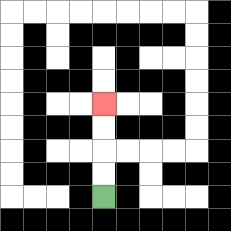{'start': '[4, 8]', 'end': '[4, 4]', 'path_directions': 'U,U,U,U', 'path_coordinates': '[[4, 8], [4, 7], [4, 6], [4, 5], [4, 4]]'}